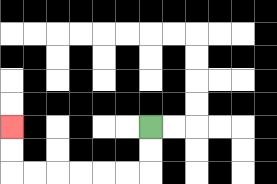{'start': '[6, 5]', 'end': '[0, 5]', 'path_directions': 'D,D,L,L,L,L,L,L,U,U', 'path_coordinates': '[[6, 5], [6, 6], [6, 7], [5, 7], [4, 7], [3, 7], [2, 7], [1, 7], [0, 7], [0, 6], [0, 5]]'}